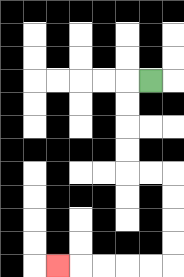{'start': '[6, 3]', 'end': '[2, 11]', 'path_directions': 'L,D,D,D,D,R,R,D,D,D,D,L,L,L,L,L', 'path_coordinates': '[[6, 3], [5, 3], [5, 4], [5, 5], [5, 6], [5, 7], [6, 7], [7, 7], [7, 8], [7, 9], [7, 10], [7, 11], [6, 11], [5, 11], [4, 11], [3, 11], [2, 11]]'}